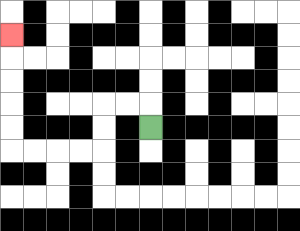{'start': '[6, 5]', 'end': '[0, 1]', 'path_directions': 'U,L,L,D,D,L,L,L,L,U,U,U,U,U', 'path_coordinates': '[[6, 5], [6, 4], [5, 4], [4, 4], [4, 5], [4, 6], [3, 6], [2, 6], [1, 6], [0, 6], [0, 5], [0, 4], [0, 3], [0, 2], [0, 1]]'}